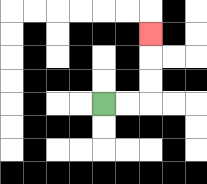{'start': '[4, 4]', 'end': '[6, 1]', 'path_directions': 'R,R,U,U,U', 'path_coordinates': '[[4, 4], [5, 4], [6, 4], [6, 3], [6, 2], [6, 1]]'}